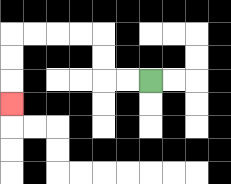{'start': '[6, 3]', 'end': '[0, 4]', 'path_directions': 'L,L,U,U,L,L,L,L,D,D,D', 'path_coordinates': '[[6, 3], [5, 3], [4, 3], [4, 2], [4, 1], [3, 1], [2, 1], [1, 1], [0, 1], [0, 2], [0, 3], [0, 4]]'}